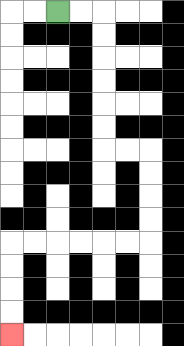{'start': '[2, 0]', 'end': '[0, 14]', 'path_directions': 'R,R,D,D,D,D,D,D,R,R,D,D,D,D,L,L,L,L,L,L,D,D,D,D', 'path_coordinates': '[[2, 0], [3, 0], [4, 0], [4, 1], [4, 2], [4, 3], [4, 4], [4, 5], [4, 6], [5, 6], [6, 6], [6, 7], [6, 8], [6, 9], [6, 10], [5, 10], [4, 10], [3, 10], [2, 10], [1, 10], [0, 10], [0, 11], [0, 12], [0, 13], [0, 14]]'}